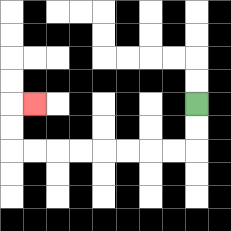{'start': '[8, 4]', 'end': '[1, 4]', 'path_directions': 'D,D,L,L,L,L,L,L,L,L,U,U,R', 'path_coordinates': '[[8, 4], [8, 5], [8, 6], [7, 6], [6, 6], [5, 6], [4, 6], [3, 6], [2, 6], [1, 6], [0, 6], [0, 5], [0, 4], [1, 4]]'}